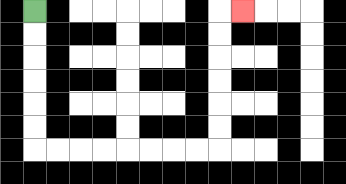{'start': '[1, 0]', 'end': '[10, 0]', 'path_directions': 'D,D,D,D,D,D,R,R,R,R,R,R,R,R,U,U,U,U,U,U,R', 'path_coordinates': '[[1, 0], [1, 1], [1, 2], [1, 3], [1, 4], [1, 5], [1, 6], [2, 6], [3, 6], [4, 6], [5, 6], [6, 6], [7, 6], [8, 6], [9, 6], [9, 5], [9, 4], [9, 3], [9, 2], [9, 1], [9, 0], [10, 0]]'}